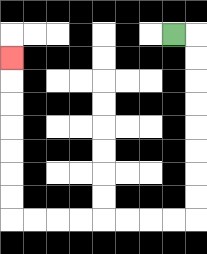{'start': '[7, 1]', 'end': '[0, 2]', 'path_directions': 'R,D,D,D,D,D,D,D,D,L,L,L,L,L,L,L,L,U,U,U,U,U,U,U', 'path_coordinates': '[[7, 1], [8, 1], [8, 2], [8, 3], [8, 4], [8, 5], [8, 6], [8, 7], [8, 8], [8, 9], [7, 9], [6, 9], [5, 9], [4, 9], [3, 9], [2, 9], [1, 9], [0, 9], [0, 8], [0, 7], [0, 6], [0, 5], [0, 4], [0, 3], [0, 2]]'}